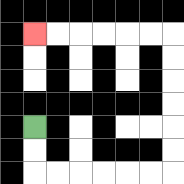{'start': '[1, 5]', 'end': '[1, 1]', 'path_directions': 'D,D,R,R,R,R,R,R,U,U,U,U,U,U,L,L,L,L,L,L', 'path_coordinates': '[[1, 5], [1, 6], [1, 7], [2, 7], [3, 7], [4, 7], [5, 7], [6, 7], [7, 7], [7, 6], [7, 5], [7, 4], [7, 3], [7, 2], [7, 1], [6, 1], [5, 1], [4, 1], [3, 1], [2, 1], [1, 1]]'}